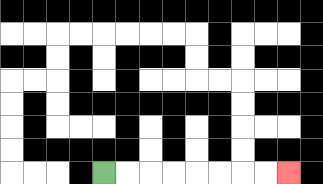{'start': '[4, 7]', 'end': '[12, 7]', 'path_directions': 'R,R,R,R,R,R,R,R', 'path_coordinates': '[[4, 7], [5, 7], [6, 7], [7, 7], [8, 7], [9, 7], [10, 7], [11, 7], [12, 7]]'}